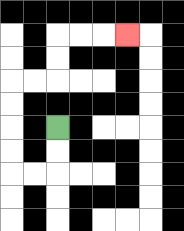{'start': '[2, 5]', 'end': '[5, 1]', 'path_directions': 'D,D,L,L,U,U,U,U,R,R,U,U,R,R,R', 'path_coordinates': '[[2, 5], [2, 6], [2, 7], [1, 7], [0, 7], [0, 6], [0, 5], [0, 4], [0, 3], [1, 3], [2, 3], [2, 2], [2, 1], [3, 1], [4, 1], [5, 1]]'}